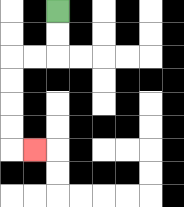{'start': '[2, 0]', 'end': '[1, 6]', 'path_directions': 'D,D,L,L,D,D,D,D,R', 'path_coordinates': '[[2, 0], [2, 1], [2, 2], [1, 2], [0, 2], [0, 3], [0, 4], [0, 5], [0, 6], [1, 6]]'}